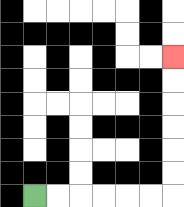{'start': '[1, 8]', 'end': '[7, 2]', 'path_directions': 'R,R,R,R,R,R,U,U,U,U,U,U', 'path_coordinates': '[[1, 8], [2, 8], [3, 8], [4, 8], [5, 8], [6, 8], [7, 8], [7, 7], [7, 6], [7, 5], [7, 4], [7, 3], [7, 2]]'}